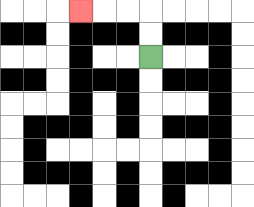{'start': '[6, 2]', 'end': '[3, 0]', 'path_directions': 'U,U,L,L,L', 'path_coordinates': '[[6, 2], [6, 1], [6, 0], [5, 0], [4, 0], [3, 0]]'}